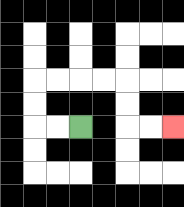{'start': '[3, 5]', 'end': '[7, 5]', 'path_directions': 'L,L,U,U,R,R,R,R,D,D,R,R', 'path_coordinates': '[[3, 5], [2, 5], [1, 5], [1, 4], [1, 3], [2, 3], [3, 3], [4, 3], [5, 3], [5, 4], [5, 5], [6, 5], [7, 5]]'}